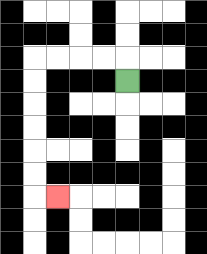{'start': '[5, 3]', 'end': '[2, 8]', 'path_directions': 'U,L,L,L,L,D,D,D,D,D,D,R', 'path_coordinates': '[[5, 3], [5, 2], [4, 2], [3, 2], [2, 2], [1, 2], [1, 3], [1, 4], [1, 5], [1, 6], [1, 7], [1, 8], [2, 8]]'}